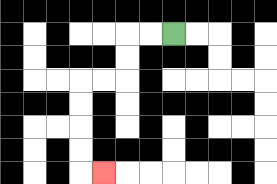{'start': '[7, 1]', 'end': '[4, 7]', 'path_directions': 'L,L,D,D,L,L,D,D,D,D,R', 'path_coordinates': '[[7, 1], [6, 1], [5, 1], [5, 2], [5, 3], [4, 3], [3, 3], [3, 4], [3, 5], [3, 6], [3, 7], [4, 7]]'}